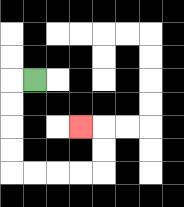{'start': '[1, 3]', 'end': '[3, 5]', 'path_directions': 'L,D,D,D,D,R,R,R,R,U,U,L', 'path_coordinates': '[[1, 3], [0, 3], [0, 4], [0, 5], [0, 6], [0, 7], [1, 7], [2, 7], [3, 7], [4, 7], [4, 6], [4, 5], [3, 5]]'}